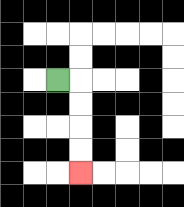{'start': '[2, 3]', 'end': '[3, 7]', 'path_directions': 'R,D,D,D,D', 'path_coordinates': '[[2, 3], [3, 3], [3, 4], [3, 5], [3, 6], [3, 7]]'}